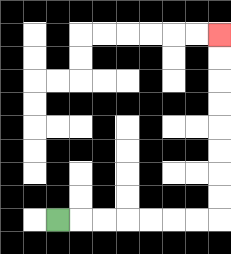{'start': '[2, 9]', 'end': '[9, 1]', 'path_directions': 'R,R,R,R,R,R,R,U,U,U,U,U,U,U,U', 'path_coordinates': '[[2, 9], [3, 9], [4, 9], [5, 9], [6, 9], [7, 9], [8, 9], [9, 9], [9, 8], [9, 7], [9, 6], [9, 5], [9, 4], [9, 3], [9, 2], [9, 1]]'}